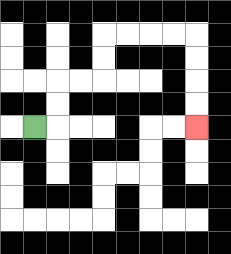{'start': '[1, 5]', 'end': '[8, 5]', 'path_directions': 'R,U,U,R,R,U,U,R,R,R,R,D,D,D,D', 'path_coordinates': '[[1, 5], [2, 5], [2, 4], [2, 3], [3, 3], [4, 3], [4, 2], [4, 1], [5, 1], [6, 1], [7, 1], [8, 1], [8, 2], [8, 3], [8, 4], [8, 5]]'}